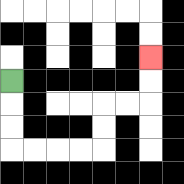{'start': '[0, 3]', 'end': '[6, 2]', 'path_directions': 'D,D,D,R,R,R,R,U,U,R,R,U,U', 'path_coordinates': '[[0, 3], [0, 4], [0, 5], [0, 6], [1, 6], [2, 6], [3, 6], [4, 6], [4, 5], [4, 4], [5, 4], [6, 4], [6, 3], [6, 2]]'}